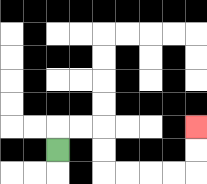{'start': '[2, 6]', 'end': '[8, 5]', 'path_directions': 'U,R,R,D,D,R,R,R,R,U,U', 'path_coordinates': '[[2, 6], [2, 5], [3, 5], [4, 5], [4, 6], [4, 7], [5, 7], [6, 7], [7, 7], [8, 7], [8, 6], [8, 5]]'}